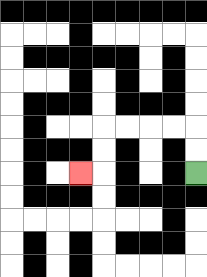{'start': '[8, 7]', 'end': '[3, 7]', 'path_directions': 'U,U,L,L,L,L,D,D,L', 'path_coordinates': '[[8, 7], [8, 6], [8, 5], [7, 5], [6, 5], [5, 5], [4, 5], [4, 6], [4, 7], [3, 7]]'}